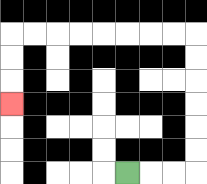{'start': '[5, 7]', 'end': '[0, 4]', 'path_directions': 'R,R,R,U,U,U,U,U,U,L,L,L,L,L,L,L,L,D,D,D', 'path_coordinates': '[[5, 7], [6, 7], [7, 7], [8, 7], [8, 6], [8, 5], [8, 4], [8, 3], [8, 2], [8, 1], [7, 1], [6, 1], [5, 1], [4, 1], [3, 1], [2, 1], [1, 1], [0, 1], [0, 2], [0, 3], [0, 4]]'}